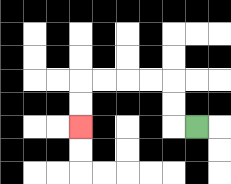{'start': '[8, 5]', 'end': '[3, 5]', 'path_directions': 'L,U,U,L,L,L,L,D,D', 'path_coordinates': '[[8, 5], [7, 5], [7, 4], [7, 3], [6, 3], [5, 3], [4, 3], [3, 3], [3, 4], [3, 5]]'}